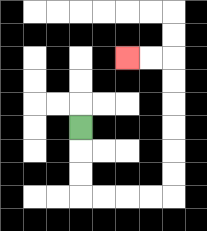{'start': '[3, 5]', 'end': '[5, 2]', 'path_directions': 'D,D,D,R,R,R,R,U,U,U,U,U,U,L,L', 'path_coordinates': '[[3, 5], [3, 6], [3, 7], [3, 8], [4, 8], [5, 8], [6, 8], [7, 8], [7, 7], [7, 6], [7, 5], [7, 4], [7, 3], [7, 2], [6, 2], [5, 2]]'}